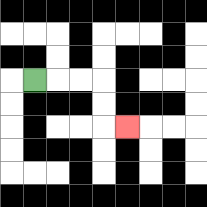{'start': '[1, 3]', 'end': '[5, 5]', 'path_directions': 'R,R,R,D,D,R', 'path_coordinates': '[[1, 3], [2, 3], [3, 3], [4, 3], [4, 4], [4, 5], [5, 5]]'}